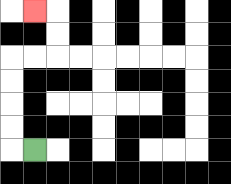{'start': '[1, 6]', 'end': '[1, 0]', 'path_directions': 'L,U,U,U,U,R,R,U,U,L', 'path_coordinates': '[[1, 6], [0, 6], [0, 5], [0, 4], [0, 3], [0, 2], [1, 2], [2, 2], [2, 1], [2, 0], [1, 0]]'}